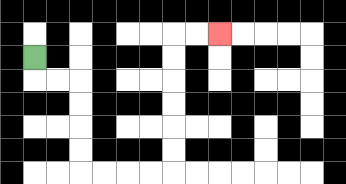{'start': '[1, 2]', 'end': '[9, 1]', 'path_directions': 'D,R,R,D,D,D,D,R,R,R,R,U,U,U,U,U,U,R,R', 'path_coordinates': '[[1, 2], [1, 3], [2, 3], [3, 3], [3, 4], [3, 5], [3, 6], [3, 7], [4, 7], [5, 7], [6, 7], [7, 7], [7, 6], [7, 5], [7, 4], [7, 3], [7, 2], [7, 1], [8, 1], [9, 1]]'}